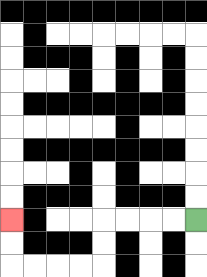{'start': '[8, 9]', 'end': '[0, 9]', 'path_directions': 'L,L,L,L,D,D,L,L,L,L,U,U', 'path_coordinates': '[[8, 9], [7, 9], [6, 9], [5, 9], [4, 9], [4, 10], [4, 11], [3, 11], [2, 11], [1, 11], [0, 11], [0, 10], [0, 9]]'}